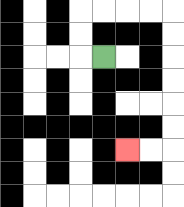{'start': '[4, 2]', 'end': '[5, 6]', 'path_directions': 'L,U,U,R,R,R,R,D,D,D,D,D,D,L,L', 'path_coordinates': '[[4, 2], [3, 2], [3, 1], [3, 0], [4, 0], [5, 0], [6, 0], [7, 0], [7, 1], [7, 2], [7, 3], [7, 4], [7, 5], [7, 6], [6, 6], [5, 6]]'}